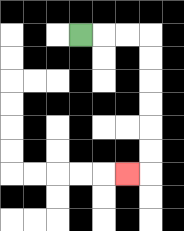{'start': '[3, 1]', 'end': '[5, 7]', 'path_directions': 'R,R,R,D,D,D,D,D,D,L', 'path_coordinates': '[[3, 1], [4, 1], [5, 1], [6, 1], [6, 2], [6, 3], [6, 4], [6, 5], [6, 6], [6, 7], [5, 7]]'}